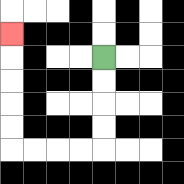{'start': '[4, 2]', 'end': '[0, 1]', 'path_directions': 'D,D,D,D,L,L,L,L,U,U,U,U,U', 'path_coordinates': '[[4, 2], [4, 3], [4, 4], [4, 5], [4, 6], [3, 6], [2, 6], [1, 6], [0, 6], [0, 5], [0, 4], [0, 3], [0, 2], [0, 1]]'}